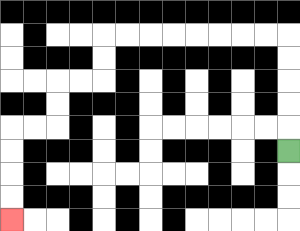{'start': '[12, 6]', 'end': '[0, 9]', 'path_directions': 'U,U,U,U,U,L,L,L,L,L,L,L,L,D,D,L,L,D,D,L,L,D,D,D,D', 'path_coordinates': '[[12, 6], [12, 5], [12, 4], [12, 3], [12, 2], [12, 1], [11, 1], [10, 1], [9, 1], [8, 1], [7, 1], [6, 1], [5, 1], [4, 1], [4, 2], [4, 3], [3, 3], [2, 3], [2, 4], [2, 5], [1, 5], [0, 5], [0, 6], [0, 7], [0, 8], [0, 9]]'}